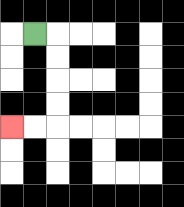{'start': '[1, 1]', 'end': '[0, 5]', 'path_directions': 'R,D,D,D,D,L,L', 'path_coordinates': '[[1, 1], [2, 1], [2, 2], [2, 3], [2, 4], [2, 5], [1, 5], [0, 5]]'}